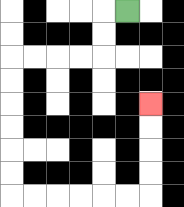{'start': '[5, 0]', 'end': '[6, 4]', 'path_directions': 'L,D,D,L,L,L,L,D,D,D,D,D,D,R,R,R,R,R,R,U,U,U,U', 'path_coordinates': '[[5, 0], [4, 0], [4, 1], [4, 2], [3, 2], [2, 2], [1, 2], [0, 2], [0, 3], [0, 4], [0, 5], [0, 6], [0, 7], [0, 8], [1, 8], [2, 8], [3, 8], [4, 8], [5, 8], [6, 8], [6, 7], [6, 6], [6, 5], [6, 4]]'}